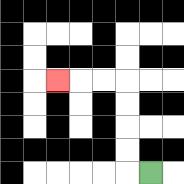{'start': '[6, 7]', 'end': '[2, 3]', 'path_directions': 'L,U,U,U,U,L,L,L', 'path_coordinates': '[[6, 7], [5, 7], [5, 6], [5, 5], [5, 4], [5, 3], [4, 3], [3, 3], [2, 3]]'}